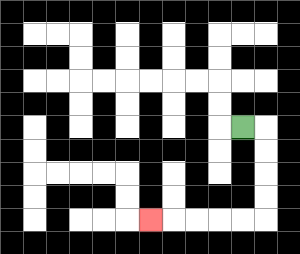{'start': '[10, 5]', 'end': '[6, 9]', 'path_directions': 'R,D,D,D,D,L,L,L,L,L', 'path_coordinates': '[[10, 5], [11, 5], [11, 6], [11, 7], [11, 8], [11, 9], [10, 9], [9, 9], [8, 9], [7, 9], [6, 9]]'}